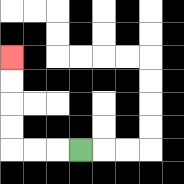{'start': '[3, 6]', 'end': '[0, 2]', 'path_directions': 'L,L,L,U,U,U,U', 'path_coordinates': '[[3, 6], [2, 6], [1, 6], [0, 6], [0, 5], [0, 4], [0, 3], [0, 2]]'}